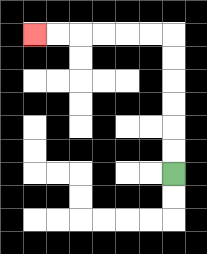{'start': '[7, 7]', 'end': '[1, 1]', 'path_directions': 'U,U,U,U,U,U,L,L,L,L,L,L', 'path_coordinates': '[[7, 7], [7, 6], [7, 5], [7, 4], [7, 3], [7, 2], [7, 1], [6, 1], [5, 1], [4, 1], [3, 1], [2, 1], [1, 1]]'}